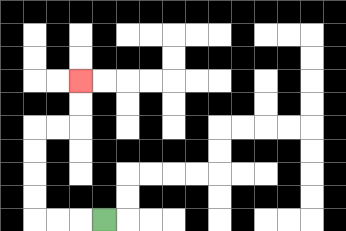{'start': '[4, 9]', 'end': '[3, 3]', 'path_directions': 'L,L,L,U,U,U,U,R,R,U,U', 'path_coordinates': '[[4, 9], [3, 9], [2, 9], [1, 9], [1, 8], [1, 7], [1, 6], [1, 5], [2, 5], [3, 5], [3, 4], [3, 3]]'}